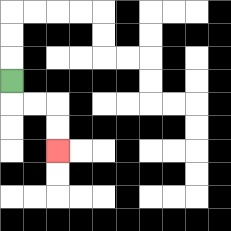{'start': '[0, 3]', 'end': '[2, 6]', 'path_directions': 'D,R,R,D,D', 'path_coordinates': '[[0, 3], [0, 4], [1, 4], [2, 4], [2, 5], [2, 6]]'}